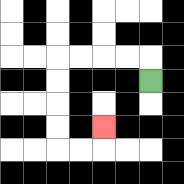{'start': '[6, 3]', 'end': '[4, 5]', 'path_directions': 'U,L,L,L,L,D,D,D,D,R,R,U', 'path_coordinates': '[[6, 3], [6, 2], [5, 2], [4, 2], [3, 2], [2, 2], [2, 3], [2, 4], [2, 5], [2, 6], [3, 6], [4, 6], [4, 5]]'}